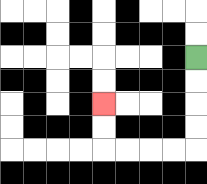{'start': '[8, 2]', 'end': '[4, 4]', 'path_directions': 'D,D,D,D,L,L,L,L,U,U', 'path_coordinates': '[[8, 2], [8, 3], [8, 4], [8, 5], [8, 6], [7, 6], [6, 6], [5, 6], [4, 6], [4, 5], [4, 4]]'}